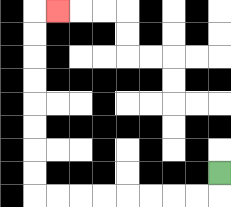{'start': '[9, 7]', 'end': '[2, 0]', 'path_directions': 'D,L,L,L,L,L,L,L,L,U,U,U,U,U,U,U,U,R', 'path_coordinates': '[[9, 7], [9, 8], [8, 8], [7, 8], [6, 8], [5, 8], [4, 8], [3, 8], [2, 8], [1, 8], [1, 7], [1, 6], [1, 5], [1, 4], [1, 3], [1, 2], [1, 1], [1, 0], [2, 0]]'}